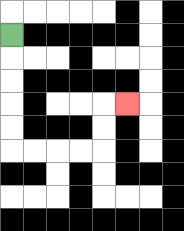{'start': '[0, 1]', 'end': '[5, 4]', 'path_directions': 'D,D,D,D,D,R,R,R,R,U,U,R', 'path_coordinates': '[[0, 1], [0, 2], [0, 3], [0, 4], [0, 5], [0, 6], [1, 6], [2, 6], [3, 6], [4, 6], [4, 5], [4, 4], [5, 4]]'}